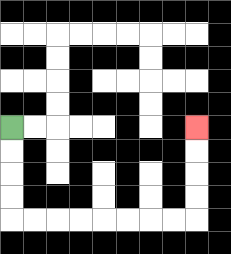{'start': '[0, 5]', 'end': '[8, 5]', 'path_directions': 'D,D,D,D,R,R,R,R,R,R,R,R,U,U,U,U', 'path_coordinates': '[[0, 5], [0, 6], [0, 7], [0, 8], [0, 9], [1, 9], [2, 9], [3, 9], [4, 9], [5, 9], [6, 9], [7, 9], [8, 9], [8, 8], [8, 7], [8, 6], [8, 5]]'}